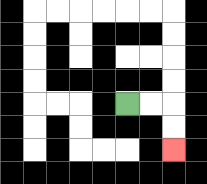{'start': '[5, 4]', 'end': '[7, 6]', 'path_directions': 'R,R,D,D', 'path_coordinates': '[[5, 4], [6, 4], [7, 4], [7, 5], [7, 6]]'}